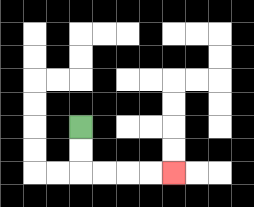{'start': '[3, 5]', 'end': '[7, 7]', 'path_directions': 'D,D,R,R,R,R', 'path_coordinates': '[[3, 5], [3, 6], [3, 7], [4, 7], [5, 7], [6, 7], [7, 7]]'}